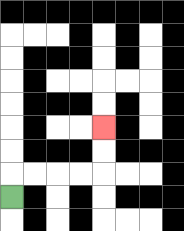{'start': '[0, 8]', 'end': '[4, 5]', 'path_directions': 'U,R,R,R,R,U,U', 'path_coordinates': '[[0, 8], [0, 7], [1, 7], [2, 7], [3, 7], [4, 7], [4, 6], [4, 5]]'}